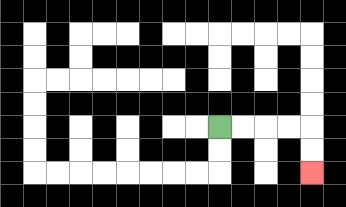{'start': '[9, 5]', 'end': '[13, 7]', 'path_directions': 'R,R,R,R,D,D', 'path_coordinates': '[[9, 5], [10, 5], [11, 5], [12, 5], [13, 5], [13, 6], [13, 7]]'}